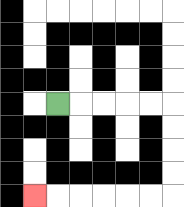{'start': '[2, 4]', 'end': '[1, 8]', 'path_directions': 'R,R,R,R,R,D,D,D,D,L,L,L,L,L,L', 'path_coordinates': '[[2, 4], [3, 4], [4, 4], [5, 4], [6, 4], [7, 4], [7, 5], [7, 6], [7, 7], [7, 8], [6, 8], [5, 8], [4, 8], [3, 8], [2, 8], [1, 8]]'}